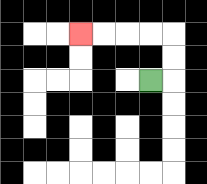{'start': '[6, 3]', 'end': '[3, 1]', 'path_directions': 'R,U,U,L,L,L,L', 'path_coordinates': '[[6, 3], [7, 3], [7, 2], [7, 1], [6, 1], [5, 1], [4, 1], [3, 1]]'}